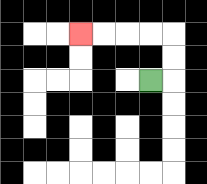{'start': '[6, 3]', 'end': '[3, 1]', 'path_directions': 'R,U,U,L,L,L,L', 'path_coordinates': '[[6, 3], [7, 3], [7, 2], [7, 1], [6, 1], [5, 1], [4, 1], [3, 1]]'}